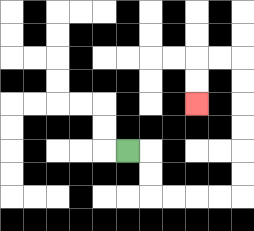{'start': '[5, 6]', 'end': '[8, 4]', 'path_directions': 'R,D,D,R,R,R,R,U,U,U,U,U,U,L,L,D,D', 'path_coordinates': '[[5, 6], [6, 6], [6, 7], [6, 8], [7, 8], [8, 8], [9, 8], [10, 8], [10, 7], [10, 6], [10, 5], [10, 4], [10, 3], [10, 2], [9, 2], [8, 2], [8, 3], [8, 4]]'}